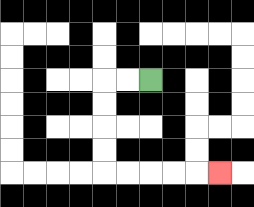{'start': '[6, 3]', 'end': '[9, 7]', 'path_directions': 'L,L,D,D,D,D,R,R,R,R,R', 'path_coordinates': '[[6, 3], [5, 3], [4, 3], [4, 4], [4, 5], [4, 6], [4, 7], [5, 7], [6, 7], [7, 7], [8, 7], [9, 7]]'}